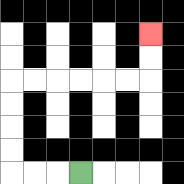{'start': '[3, 7]', 'end': '[6, 1]', 'path_directions': 'L,L,L,U,U,U,U,R,R,R,R,R,R,U,U', 'path_coordinates': '[[3, 7], [2, 7], [1, 7], [0, 7], [0, 6], [0, 5], [0, 4], [0, 3], [1, 3], [2, 3], [3, 3], [4, 3], [5, 3], [6, 3], [6, 2], [6, 1]]'}